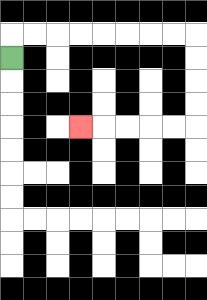{'start': '[0, 2]', 'end': '[3, 5]', 'path_directions': 'U,R,R,R,R,R,R,R,R,D,D,D,D,L,L,L,L,L', 'path_coordinates': '[[0, 2], [0, 1], [1, 1], [2, 1], [3, 1], [4, 1], [5, 1], [6, 1], [7, 1], [8, 1], [8, 2], [8, 3], [8, 4], [8, 5], [7, 5], [6, 5], [5, 5], [4, 5], [3, 5]]'}